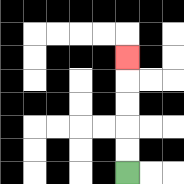{'start': '[5, 7]', 'end': '[5, 2]', 'path_directions': 'U,U,U,U,U', 'path_coordinates': '[[5, 7], [5, 6], [5, 5], [5, 4], [5, 3], [5, 2]]'}